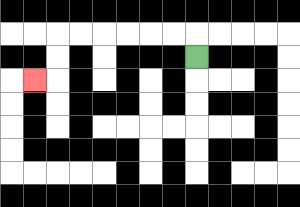{'start': '[8, 2]', 'end': '[1, 3]', 'path_directions': 'U,L,L,L,L,L,L,D,D,L', 'path_coordinates': '[[8, 2], [8, 1], [7, 1], [6, 1], [5, 1], [4, 1], [3, 1], [2, 1], [2, 2], [2, 3], [1, 3]]'}